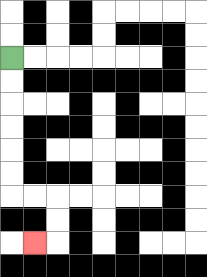{'start': '[0, 2]', 'end': '[1, 10]', 'path_directions': 'D,D,D,D,D,D,R,R,D,D,L', 'path_coordinates': '[[0, 2], [0, 3], [0, 4], [0, 5], [0, 6], [0, 7], [0, 8], [1, 8], [2, 8], [2, 9], [2, 10], [1, 10]]'}